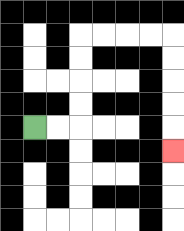{'start': '[1, 5]', 'end': '[7, 6]', 'path_directions': 'R,R,U,U,U,U,R,R,R,R,D,D,D,D,D', 'path_coordinates': '[[1, 5], [2, 5], [3, 5], [3, 4], [3, 3], [3, 2], [3, 1], [4, 1], [5, 1], [6, 1], [7, 1], [7, 2], [7, 3], [7, 4], [7, 5], [7, 6]]'}